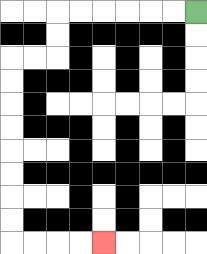{'start': '[8, 0]', 'end': '[4, 10]', 'path_directions': 'L,L,L,L,L,L,D,D,L,L,D,D,D,D,D,D,D,D,R,R,R,R', 'path_coordinates': '[[8, 0], [7, 0], [6, 0], [5, 0], [4, 0], [3, 0], [2, 0], [2, 1], [2, 2], [1, 2], [0, 2], [0, 3], [0, 4], [0, 5], [0, 6], [0, 7], [0, 8], [0, 9], [0, 10], [1, 10], [2, 10], [3, 10], [4, 10]]'}